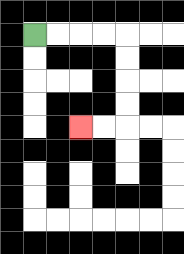{'start': '[1, 1]', 'end': '[3, 5]', 'path_directions': 'R,R,R,R,D,D,D,D,L,L', 'path_coordinates': '[[1, 1], [2, 1], [3, 1], [4, 1], [5, 1], [5, 2], [5, 3], [5, 4], [5, 5], [4, 5], [3, 5]]'}